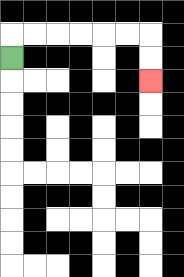{'start': '[0, 2]', 'end': '[6, 3]', 'path_directions': 'U,R,R,R,R,R,R,D,D', 'path_coordinates': '[[0, 2], [0, 1], [1, 1], [2, 1], [3, 1], [4, 1], [5, 1], [6, 1], [6, 2], [6, 3]]'}